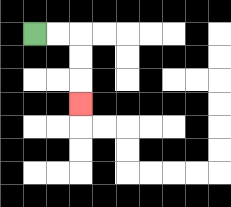{'start': '[1, 1]', 'end': '[3, 4]', 'path_directions': 'R,R,D,D,D', 'path_coordinates': '[[1, 1], [2, 1], [3, 1], [3, 2], [3, 3], [3, 4]]'}